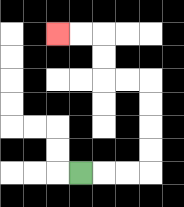{'start': '[3, 7]', 'end': '[2, 1]', 'path_directions': 'R,R,R,U,U,U,U,L,L,U,U,L,L', 'path_coordinates': '[[3, 7], [4, 7], [5, 7], [6, 7], [6, 6], [6, 5], [6, 4], [6, 3], [5, 3], [4, 3], [4, 2], [4, 1], [3, 1], [2, 1]]'}